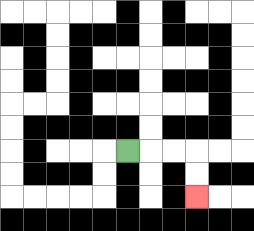{'start': '[5, 6]', 'end': '[8, 8]', 'path_directions': 'R,R,R,D,D', 'path_coordinates': '[[5, 6], [6, 6], [7, 6], [8, 6], [8, 7], [8, 8]]'}